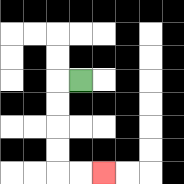{'start': '[3, 3]', 'end': '[4, 7]', 'path_directions': 'L,D,D,D,D,R,R', 'path_coordinates': '[[3, 3], [2, 3], [2, 4], [2, 5], [2, 6], [2, 7], [3, 7], [4, 7]]'}